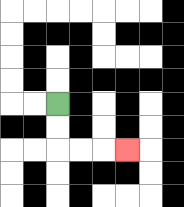{'start': '[2, 4]', 'end': '[5, 6]', 'path_directions': 'D,D,R,R,R', 'path_coordinates': '[[2, 4], [2, 5], [2, 6], [3, 6], [4, 6], [5, 6]]'}